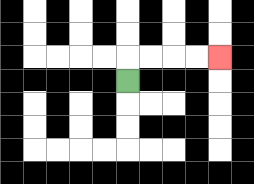{'start': '[5, 3]', 'end': '[9, 2]', 'path_directions': 'U,R,R,R,R', 'path_coordinates': '[[5, 3], [5, 2], [6, 2], [7, 2], [8, 2], [9, 2]]'}